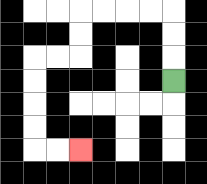{'start': '[7, 3]', 'end': '[3, 6]', 'path_directions': 'U,U,U,L,L,L,L,D,D,L,L,D,D,D,D,R,R', 'path_coordinates': '[[7, 3], [7, 2], [7, 1], [7, 0], [6, 0], [5, 0], [4, 0], [3, 0], [3, 1], [3, 2], [2, 2], [1, 2], [1, 3], [1, 4], [1, 5], [1, 6], [2, 6], [3, 6]]'}